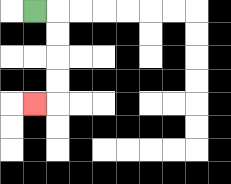{'start': '[1, 0]', 'end': '[1, 4]', 'path_directions': 'R,D,D,D,D,L', 'path_coordinates': '[[1, 0], [2, 0], [2, 1], [2, 2], [2, 3], [2, 4], [1, 4]]'}